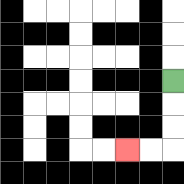{'start': '[7, 3]', 'end': '[5, 6]', 'path_directions': 'D,D,D,L,L', 'path_coordinates': '[[7, 3], [7, 4], [7, 5], [7, 6], [6, 6], [5, 6]]'}